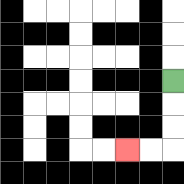{'start': '[7, 3]', 'end': '[5, 6]', 'path_directions': 'D,D,D,L,L', 'path_coordinates': '[[7, 3], [7, 4], [7, 5], [7, 6], [6, 6], [5, 6]]'}